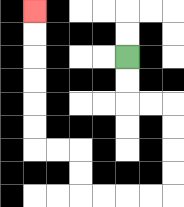{'start': '[5, 2]', 'end': '[1, 0]', 'path_directions': 'D,D,R,R,D,D,D,D,L,L,L,L,U,U,L,L,U,U,U,U,U,U', 'path_coordinates': '[[5, 2], [5, 3], [5, 4], [6, 4], [7, 4], [7, 5], [7, 6], [7, 7], [7, 8], [6, 8], [5, 8], [4, 8], [3, 8], [3, 7], [3, 6], [2, 6], [1, 6], [1, 5], [1, 4], [1, 3], [1, 2], [1, 1], [1, 0]]'}